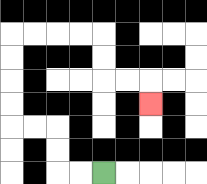{'start': '[4, 7]', 'end': '[6, 4]', 'path_directions': 'L,L,U,U,L,L,U,U,U,U,R,R,R,R,D,D,R,R,D', 'path_coordinates': '[[4, 7], [3, 7], [2, 7], [2, 6], [2, 5], [1, 5], [0, 5], [0, 4], [0, 3], [0, 2], [0, 1], [1, 1], [2, 1], [3, 1], [4, 1], [4, 2], [4, 3], [5, 3], [6, 3], [6, 4]]'}